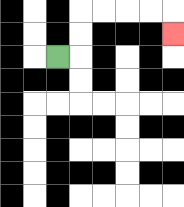{'start': '[2, 2]', 'end': '[7, 1]', 'path_directions': 'R,U,U,R,R,R,R,D', 'path_coordinates': '[[2, 2], [3, 2], [3, 1], [3, 0], [4, 0], [5, 0], [6, 0], [7, 0], [7, 1]]'}